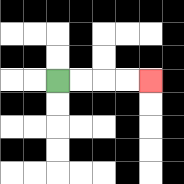{'start': '[2, 3]', 'end': '[6, 3]', 'path_directions': 'R,R,R,R', 'path_coordinates': '[[2, 3], [3, 3], [4, 3], [5, 3], [6, 3]]'}